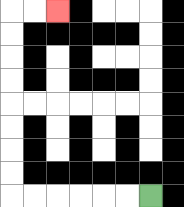{'start': '[6, 8]', 'end': '[2, 0]', 'path_directions': 'L,L,L,L,L,L,U,U,U,U,U,U,U,U,R,R', 'path_coordinates': '[[6, 8], [5, 8], [4, 8], [3, 8], [2, 8], [1, 8], [0, 8], [0, 7], [0, 6], [0, 5], [0, 4], [0, 3], [0, 2], [0, 1], [0, 0], [1, 0], [2, 0]]'}